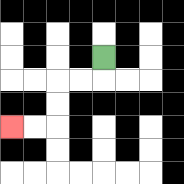{'start': '[4, 2]', 'end': '[0, 5]', 'path_directions': 'D,L,L,D,D,L,L', 'path_coordinates': '[[4, 2], [4, 3], [3, 3], [2, 3], [2, 4], [2, 5], [1, 5], [0, 5]]'}